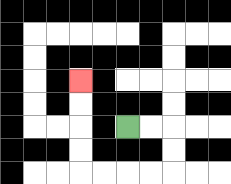{'start': '[5, 5]', 'end': '[3, 3]', 'path_directions': 'R,R,D,D,L,L,L,L,U,U,U,U', 'path_coordinates': '[[5, 5], [6, 5], [7, 5], [7, 6], [7, 7], [6, 7], [5, 7], [4, 7], [3, 7], [3, 6], [3, 5], [3, 4], [3, 3]]'}